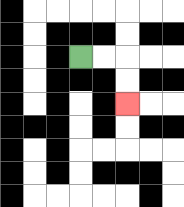{'start': '[3, 2]', 'end': '[5, 4]', 'path_directions': 'R,R,D,D', 'path_coordinates': '[[3, 2], [4, 2], [5, 2], [5, 3], [5, 4]]'}